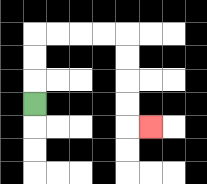{'start': '[1, 4]', 'end': '[6, 5]', 'path_directions': 'U,U,U,R,R,R,R,D,D,D,D,R', 'path_coordinates': '[[1, 4], [1, 3], [1, 2], [1, 1], [2, 1], [3, 1], [4, 1], [5, 1], [5, 2], [5, 3], [5, 4], [5, 5], [6, 5]]'}